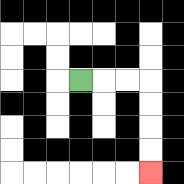{'start': '[3, 3]', 'end': '[6, 7]', 'path_directions': 'R,R,R,D,D,D,D', 'path_coordinates': '[[3, 3], [4, 3], [5, 3], [6, 3], [6, 4], [6, 5], [6, 6], [6, 7]]'}